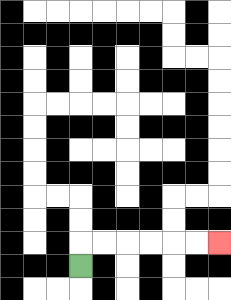{'start': '[3, 11]', 'end': '[9, 10]', 'path_directions': 'U,R,R,R,R,R,R', 'path_coordinates': '[[3, 11], [3, 10], [4, 10], [5, 10], [6, 10], [7, 10], [8, 10], [9, 10]]'}